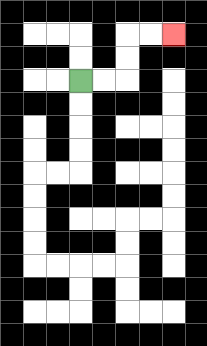{'start': '[3, 3]', 'end': '[7, 1]', 'path_directions': 'R,R,U,U,R,R', 'path_coordinates': '[[3, 3], [4, 3], [5, 3], [5, 2], [5, 1], [6, 1], [7, 1]]'}